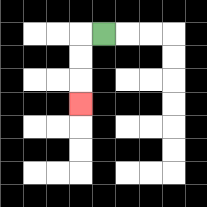{'start': '[4, 1]', 'end': '[3, 4]', 'path_directions': 'L,D,D,D', 'path_coordinates': '[[4, 1], [3, 1], [3, 2], [3, 3], [3, 4]]'}